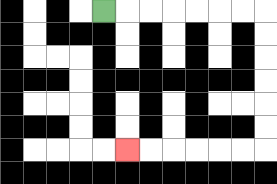{'start': '[4, 0]', 'end': '[5, 6]', 'path_directions': 'R,R,R,R,R,R,R,D,D,D,D,D,D,L,L,L,L,L,L', 'path_coordinates': '[[4, 0], [5, 0], [6, 0], [7, 0], [8, 0], [9, 0], [10, 0], [11, 0], [11, 1], [11, 2], [11, 3], [11, 4], [11, 5], [11, 6], [10, 6], [9, 6], [8, 6], [7, 6], [6, 6], [5, 6]]'}